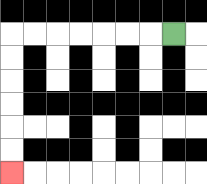{'start': '[7, 1]', 'end': '[0, 7]', 'path_directions': 'L,L,L,L,L,L,L,D,D,D,D,D,D', 'path_coordinates': '[[7, 1], [6, 1], [5, 1], [4, 1], [3, 1], [2, 1], [1, 1], [0, 1], [0, 2], [0, 3], [0, 4], [0, 5], [0, 6], [0, 7]]'}